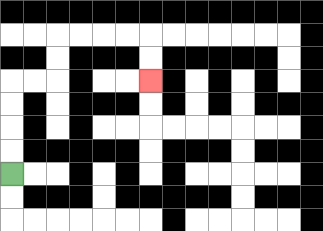{'start': '[0, 7]', 'end': '[6, 3]', 'path_directions': 'U,U,U,U,R,R,U,U,R,R,R,R,D,D', 'path_coordinates': '[[0, 7], [0, 6], [0, 5], [0, 4], [0, 3], [1, 3], [2, 3], [2, 2], [2, 1], [3, 1], [4, 1], [5, 1], [6, 1], [6, 2], [6, 3]]'}